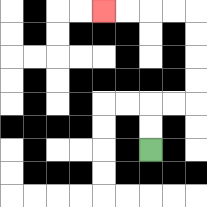{'start': '[6, 6]', 'end': '[4, 0]', 'path_directions': 'U,U,R,R,U,U,U,U,L,L,L,L', 'path_coordinates': '[[6, 6], [6, 5], [6, 4], [7, 4], [8, 4], [8, 3], [8, 2], [8, 1], [8, 0], [7, 0], [6, 0], [5, 0], [4, 0]]'}